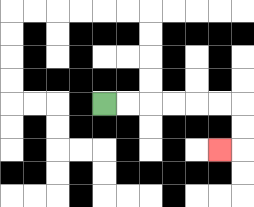{'start': '[4, 4]', 'end': '[9, 6]', 'path_directions': 'R,R,R,R,R,R,D,D,L', 'path_coordinates': '[[4, 4], [5, 4], [6, 4], [7, 4], [8, 4], [9, 4], [10, 4], [10, 5], [10, 6], [9, 6]]'}